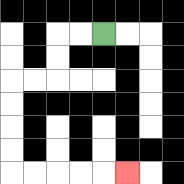{'start': '[4, 1]', 'end': '[5, 7]', 'path_directions': 'L,L,D,D,L,L,D,D,D,D,R,R,R,R,R', 'path_coordinates': '[[4, 1], [3, 1], [2, 1], [2, 2], [2, 3], [1, 3], [0, 3], [0, 4], [0, 5], [0, 6], [0, 7], [1, 7], [2, 7], [3, 7], [4, 7], [5, 7]]'}